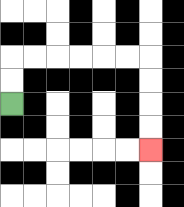{'start': '[0, 4]', 'end': '[6, 6]', 'path_directions': 'U,U,R,R,R,R,R,R,D,D,D,D', 'path_coordinates': '[[0, 4], [0, 3], [0, 2], [1, 2], [2, 2], [3, 2], [4, 2], [5, 2], [6, 2], [6, 3], [6, 4], [6, 5], [6, 6]]'}